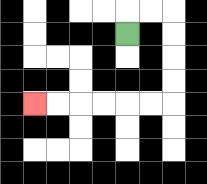{'start': '[5, 1]', 'end': '[1, 4]', 'path_directions': 'U,R,R,D,D,D,D,L,L,L,L,L,L', 'path_coordinates': '[[5, 1], [5, 0], [6, 0], [7, 0], [7, 1], [7, 2], [7, 3], [7, 4], [6, 4], [5, 4], [4, 4], [3, 4], [2, 4], [1, 4]]'}